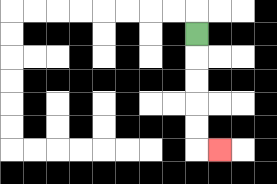{'start': '[8, 1]', 'end': '[9, 6]', 'path_directions': 'D,D,D,D,D,R', 'path_coordinates': '[[8, 1], [8, 2], [8, 3], [8, 4], [8, 5], [8, 6], [9, 6]]'}